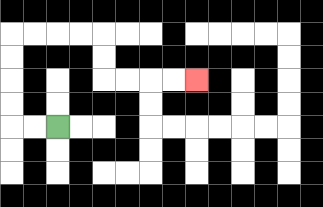{'start': '[2, 5]', 'end': '[8, 3]', 'path_directions': 'L,L,U,U,U,U,R,R,R,R,D,D,R,R,R,R', 'path_coordinates': '[[2, 5], [1, 5], [0, 5], [0, 4], [0, 3], [0, 2], [0, 1], [1, 1], [2, 1], [3, 1], [4, 1], [4, 2], [4, 3], [5, 3], [6, 3], [7, 3], [8, 3]]'}